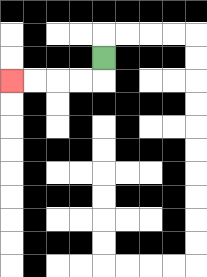{'start': '[4, 2]', 'end': '[0, 3]', 'path_directions': 'D,L,L,L,L', 'path_coordinates': '[[4, 2], [4, 3], [3, 3], [2, 3], [1, 3], [0, 3]]'}